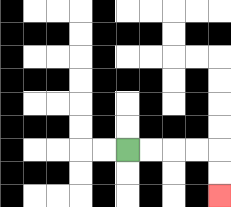{'start': '[5, 6]', 'end': '[9, 8]', 'path_directions': 'R,R,R,R,D,D', 'path_coordinates': '[[5, 6], [6, 6], [7, 6], [8, 6], [9, 6], [9, 7], [9, 8]]'}